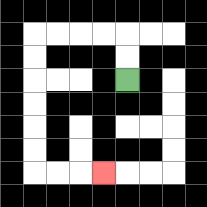{'start': '[5, 3]', 'end': '[4, 7]', 'path_directions': 'U,U,L,L,L,L,D,D,D,D,D,D,R,R,R', 'path_coordinates': '[[5, 3], [5, 2], [5, 1], [4, 1], [3, 1], [2, 1], [1, 1], [1, 2], [1, 3], [1, 4], [1, 5], [1, 6], [1, 7], [2, 7], [3, 7], [4, 7]]'}